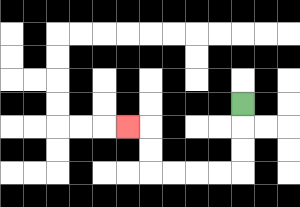{'start': '[10, 4]', 'end': '[5, 5]', 'path_directions': 'D,D,D,L,L,L,L,U,U,L', 'path_coordinates': '[[10, 4], [10, 5], [10, 6], [10, 7], [9, 7], [8, 7], [7, 7], [6, 7], [6, 6], [6, 5], [5, 5]]'}